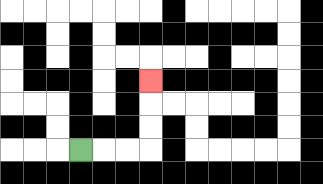{'start': '[3, 6]', 'end': '[6, 3]', 'path_directions': 'R,R,R,U,U,U', 'path_coordinates': '[[3, 6], [4, 6], [5, 6], [6, 6], [6, 5], [6, 4], [6, 3]]'}